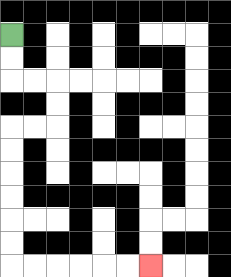{'start': '[0, 1]', 'end': '[6, 11]', 'path_directions': 'D,D,R,R,D,D,L,L,D,D,D,D,D,D,R,R,R,R,R,R', 'path_coordinates': '[[0, 1], [0, 2], [0, 3], [1, 3], [2, 3], [2, 4], [2, 5], [1, 5], [0, 5], [0, 6], [0, 7], [0, 8], [0, 9], [0, 10], [0, 11], [1, 11], [2, 11], [3, 11], [4, 11], [5, 11], [6, 11]]'}